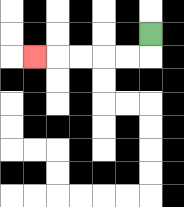{'start': '[6, 1]', 'end': '[1, 2]', 'path_directions': 'D,L,L,L,L,L', 'path_coordinates': '[[6, 1], [6, 2], [5, 2], [4, 2], [3, 2], [2, 2], [1, 2]]'}